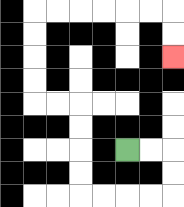{'start': '[5, 6]', 'end': '[7, 2]', 'path_directions': 'R,R,D,D,L,L,L,L,U,U,U,U,L,L,U,U,U,U,R,R,R,R,R,R,D,D', 'path_coordinates': '[[5, 6], [6, 6], [7, 6], [7, 7], [7, 8], [6, 8], [5, 8], [4, 8], [3, 8], [3, 7], [3, 6], [3, 5], [3, 4], [2, 4], [1, 4], [1, 3], [1, 2], [1, 1], [1, 0], [2, 0], [3, 0], [4, 0], [5, 0], [6, 0], [7, 0], [7, 1], [7, 2]]'}